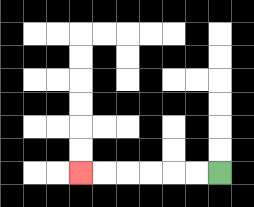{'start': '[9, 7]', 'end': '[3, 7]', 'path_directions': 'L,L,L,L,L,L', 'path_coordinates': '[[9, 7], [8, 7], [7, 7], [6, 7], [5, 7], [4, 7], [3, 7]]'}